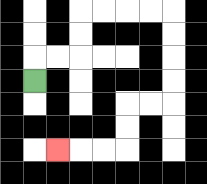{'start': '[1, 3]', 'end': '[2, 6]', 'path_directions': 'U,R,R,U,U,R,R,R,R,D,D,D,D,L,L,D,D,L,L,L', 'path_coordinates': '[[1, 3], [1, 2], [2, 2], [3, 2], [3, 1], [3, 0], [4, 0], [5, 0], [6, 0], [7, 0], [7, 1], [7, 2], [7, 3], [7, 4], [6, 4], [5, 4], [5, 5], [5, 6], [4, 6], [3, 6], [2, 6]]'}